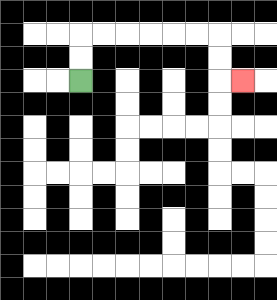{'start': '[3, 3]', 'end': '[10, 3]', 'path_directions': 'U,U,R,R,R,R,R,R,D,D,R', 'path_coordinates': '[[3, 3], [3, 2], [3, 1], [4, 1], [5, 1], [6, 1], [7, 1], [8, 1], [9, 1], [9, 2], [9, 3], [10, 3]]'}